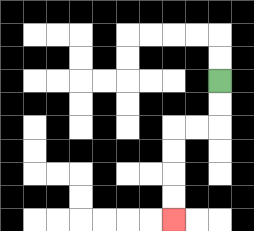{'start': '[9, 3]', 'end': '[7, 9]', 'path_directions': 'D,D,L,L,D,D,D,D', 'path_coordinates': '[[9, 3], [9, 4], [9, 5], [8, 5], [7, 5], [7, 6], [7, 7], [7, 8], [7, 9]]'}